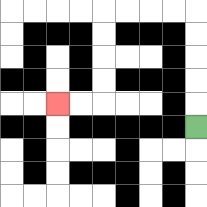{'start': '[8, 5]', 'end': '[2, 4]', 'path_directions': 'U,U,U,U,U,L,L,L,L,D,D,D,D,L,L', 'path_coordinates': '[[8, 5], [8, 4], [8, 3], [8, 2], [8, 1], [8, 0], [7, 0], [6, 0], [5, 0], [4, 0], [4, 1], [4, 2], [4, 3], [4, 4], [3, 4], [2, 4]]'}